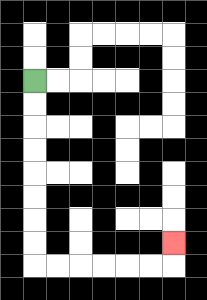{'start': '[1, 3]', 'end': '[7, 10]', 'path_directions': 'D,D,D,D,D,D,D,D,R,R,R,R,R,R,U', 'path_coordinates': '[[1, 3], [1, 4], [1, 5], [1, 6], [1, 7], [1, 8], [1, 9], [1, 10], [1, 11], [2, 11], [3, 11], [4, 11], [5, 11], [6, 11], [7, 11], [7, 10]]'}